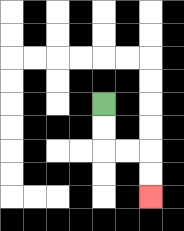{'start': '[4, 4]', 'end': '[6, 8]', 'path_directions': 'D,D,R,R,D,D', 'path_coordinates': '[[4, 4], [4, 5], [4, 6], [5, 6], [6, 6], [6, 7], [6, 8]]'}